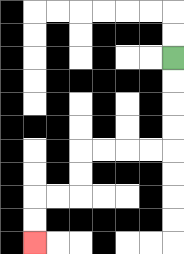{'start': '[7, 2]', 'end': '[1, 10]', 'path_directions': 'D,D,D,D,L,L,L,L,D,D,L,L,D,D', 'path_coordinates': '[[7, 2], [7, 3], [7, 4], [7, 5], [7, 6], [6, 6], [5, 6], [4, 6], [3, 6], [3, 7], [3, 8], [2, 8], [1, 8], [1, 9], [1, 10]]'}